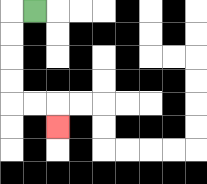{'start': '[1, 0]', 'end': '[2, 5]', 'path_directions': 'L,D,D,D,D,R,R,D', 'path_coordinates': '[[1, 0], [0, 0], [0, 1], [0, 2], [0, 3], [0, 4], [1, 4], [2, 4], [2, 5]]'}